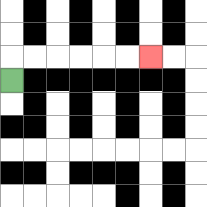{'start': '[0, 3]', 'end': '[6, 2]', 'path_directions': 'U,R,R,R,R,R,R', 'path_coordinates': '[[0, 3], [0, 2], [1, 2], [2, 2], [3, 2], [4, 2], [5, 2], [6, 2]]'}